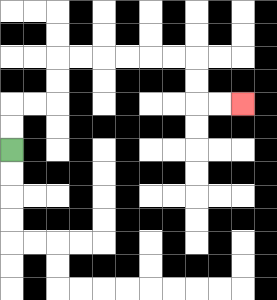{'start': '[0, 6]', 'end': '[10, 4]', 'path_directions': 'U,U,R,R,U,U,R,R,R,R,R,R,D,D,R,R', 'path_coordinates': '[[0, 6], [0, 5], [0, 4], [1, 4], [2, 4], [2, 3], [2, 2], [3, 2], [4, 2], [5, 2], [6, 2], [7, 2], [8, 2], [8, 3], [8, 4], [9, 4], [10, 4]]'}